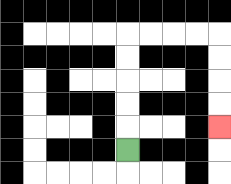{'start': '[5, 6]', 'end': '[9, 5]', 'path_directions': 'U,U,U,U,U,R,R,R,R,D,D,D,D', 'path_coordinates': '[[5, 6], [5, 5], [5, 4], [5, 3], [5, 2], [5, 1], [6, 1], [7, 1], [8, 1], [9, 1], [9, 2], [9, 3], [9, 4], [9, 5]]'}